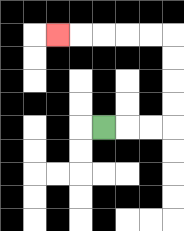{'start': '[4, 5]', 'end': '[2, 1]', 'path_directions': 'R,R,R,U,U,U,U,L,L,L,L,L', 'path_coordinates': '[[4, 5], [5, 5], [6, 5], [7, 5], [7, 4], [7, 3], [7, 2], [7, 1], [6, 1], [5, 1], [4, 1], [3, 1], [2, 1]]'}